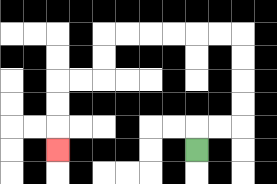{'start': '[8, 6]', 'end': '[2, 6]', 'path_directions': 'U,R,R,U,U,U,U,L,L,L,L,L,L,D,D,L,L,D,D,D', 'path_coordinates': '[[8, 6], [8, 5], [9, 5], [10, 5], [10, 4], [10, 3], [10, 2], [10, 1], [9, 1], [8, 1], [7, 1], [6, 1], [5, 1], [4, 1], [4, 2], [4, 3], [3, 3], [2, 3], [2, 4], [2, 5], [2, 6]]'}